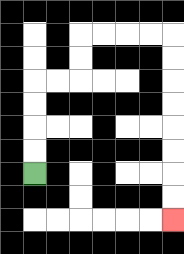{'start': '[1, 7]', 'end': '[7, 9]', 'path_directions': 'U,U,U,U,R,R,U,U,R,R,R,R,D,D,D,D,D,D,D,D', 'path_coordinates': '[[1, 7], [1, 6], [1, 5], [1, 4], [1, 3], [2, 3], [3, 3], [3, 2], [3, 1], [4, 1], [5, 1], [6, 1], [7, 1], [7, 2], [7, 3], [7, 4], [7, 5], [7, 6], [7, 7], [7, 8], [7, 9]]'}